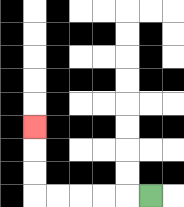{'start': '[6, 8]', 'end': '[1, 5]', 'path_directions': 'L,L,L,L,L,U,U,U', 'path_coordinates': '[[6, 8], [5, 8], [4, 8], [3, 8], [2, 8], [1, 8], [1, 7], [1, 6], [1, 5]]'}